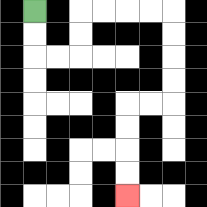{'start': '[1, 0]', 'end': '[5, 8]', 'path_directions': 'D,D,R,R,U,U,R,R,R,R,D,D,D,D,L,L,D,D,D,D', 'path_coordinates': '[[1, 0], [1, 1], [1, 2], [2, 2], [3, 2], [3, 1], [3, 0], [4, 0], [5, 0], [6, 0], [7, 0], [7, 1], [7, 2], [7, 3], [7, 4], [6, 4], [5, 4], [5, 5], [5, 6], [5, 7], [5, 8]]'}